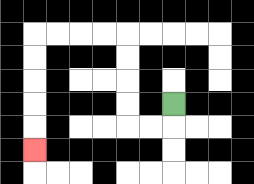{'start': '[7, 4]', 'end': '[1, 6]', 'path_directions': 'D,L,L,U,U,U,U,L,L,L,L,D,D,D,D,D', 'path_coordinates': '[[7, 4], [7, 5], [6, 5], [5, 5], [5, 4], [5, 3], [5, 2], [5, 1], [4, 1], [3, 1], [2, 1], [1, 1], [1, 2], [1, 3], [1, 4], [1, 5], [1, 6]]'}